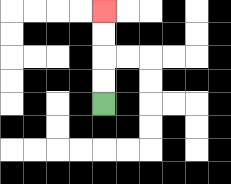{'start': '[4, 4]', 'end': '[4, 0]', 'path_directions': 'U,U,U,U', 'path_coordinates': '[[4, 4], [4, 3], [4, 2], [4, 1], [4, 0]]'}